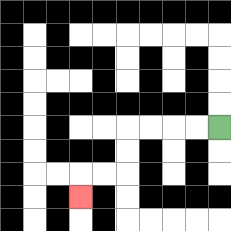{'start': '[9, 5]', 'end': '[3, 8]', 'path_directions': 'L,L,L,L,D,D,L,L,D', 'path_coordinates': '[[9, 5], [8, 5], [7, 5], [6, 5], [5, 5], [5, 6], [5, 7], [4, 7], [3, 7], [3, 8]]'}